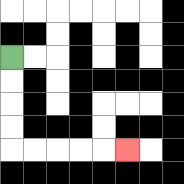{'start': '[0, 2]', 'end': '[5, 6]', 'path_directions': 'D,D,D,D,R,R,R,R,R', 'path_coordinates': '[[0, 2], [0, 3], [0, 4], [0, 5], [0, 6], [1, 6], [2, 6], [3, 6], [4, 6], [5, 6]]'}